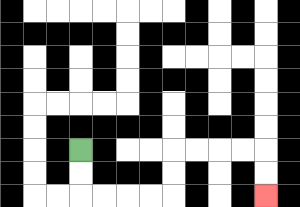{'start': '[3, 6]', 'end': '[11, 8]', 'path_directions': 'D,D,R,R,R,R,U,U,R,R,R,R,D,D', 'path_coordinates': '[[3, 6], [3, 7], [3, 8], [4, 8], [5, 8], [6, 8], [7, 8], [7, 7], [7, 6], [8, 6], [9, 6], [10, 6], [11, 6], [11, 7], [11, 8]]'}